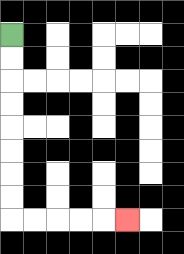{'start': '[0, 1]', 'end': '[5, 9]', 'path_directions': 'D,D,D,D,D,D,D,D,R,R,R,R,R', 'path_coordinates': '[[0, 1], [0, 2], [0, 3], [0, 4], [0, 5], [0, 6], [0, 7], [0, 8], [0, 9], [1, 9], [2, 9], [3, 9], [4, 9], [5, 9]]'}